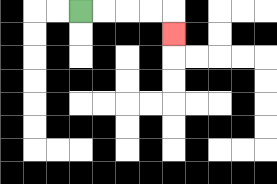{'start': '[3, 0]', 'end': '[7, 1]', 'path_directions': 'R,R,R,R,D', 'path_coordinates': '[[3, 0], [4, 0], [5, 0], [6, 0], [7, 0], [7, 1]]'}